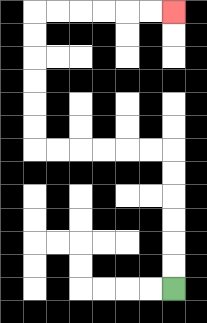{'start': '[7, 12]', 'end': '[7, 0]', 'path_directions': 'U,U,U,U,U,U,L,L,L,L,L,L,U,U,U,U,U,U,R,R,R,R,R,R', 'path_coordinates': '[[7, 12], [7, 11], [7, 10], [7, 9], [7, 8], [7, 7], [7, 6], [6, 6], [5, 6], [4, 6], [3, 6], [2, 6], [1, 6], [1, 5], [1, 4], [1, 3], [1, 2], [1, 1], [1, 0], [2, 0], [3, 0], [4, 0], [5, 0], [6, 0], [7, 0]]'}